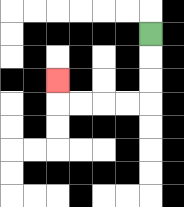{'start': '[6, 1]', 'end': '[2, 3]', 'path_directions': 'D,D,D,L,L,L,L,U', 'path_coordinates': '[[6, 1], [6, 2], [6, 3], [6, 4], [5, 4], [4, 4], [3, 4], [2, 4], [2, 3]]'}